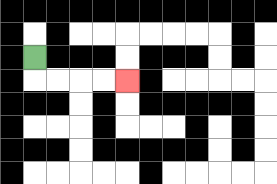{'start': '[1, 2]', 'end': '[5, 3]', 'path_directions': 'D,R,R,R,R', 'path_coordinates': '[[1, 2], [1, 3], [2, 3], [3, 3], [4, 3], [5, 3]]'}